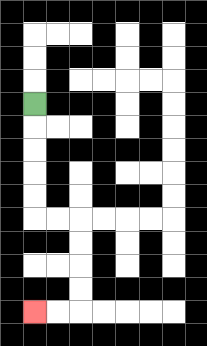{'start': '[1, 4]', 'end': '[1, 13]', 'path_directions': 'D,D,D,D,D,R,R,D,D,D,D,L,L', 'path_coordinates': '[[1, 4], [1, 5], [1, 6], [1, 7], [1, 8], [1, 9], [2, 9], [3, 9], [3, 10], [3, 11], [3, 12], [3, 13], [2, 13], [1, 13]]'}